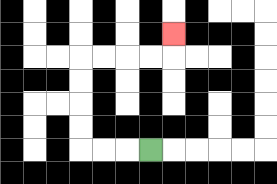{'start': '[6, 6]', 'end': '[7, 1]', 'path_directions': 'L,L,L,U,U,U,U,R,R,R,R,U', 'path_coordinates': '[[6, 6], [5, 6], [4, 6], [3, 6], [3, 5], [3, 4], [3, 3], [3, 2], [4, 2], [5, 2], [6, 2], [7, 2], [7, 1]]'}